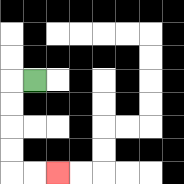{'start': '[1, 3]', 'end': '[2, 7]', 'path_directions': 'L,D,D,D,D,R,R', 'path_coordinates': '[[1, 3], [0, 3], [0, 4], [0, 5], [0, 6], [0, 7], [1, 7], [2, 7]]'}